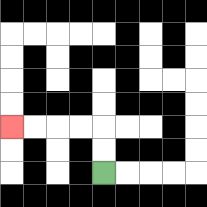{'start': '[4, 7]', 'end': '[0, 5]', 'path_directions': 'U,U,L,L,L,L', 'path_coordinates': '[[4, 7], [4, 6], [4, 5], [3, 5], [2, 5], [1, 5], [0, 5]]'}